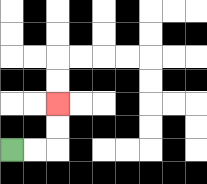{'start': '[0, 6]', 'end': '[2, 4]', 'path_directions': 'R,R,U,U', 'path_coordinates': '[[0, 6], [1, 6], [2, 6], [2, 5], [2, 4]]'}